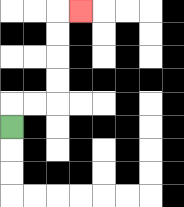{'start': '[0, 5]', 'end': '[3, 0]', 'path_directions': 'U,R,R,U,U,U,U,R', 'path_coordinates': '[[0, 5], [0, 4], [1, 4], [2, 4], [2, 3], [2, 2], [2, 1], [2, 0], [3, 0]]'}